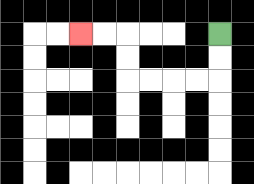{'start': '[9, 1]', 'end': '[3, 1]', 'path_directions': 'D,D,L,L,L,L,U,U,L,L', 'path_coordinates': '[[9, 1], [9, 2], [9, 3], [8, 3], [7, 3], [6, 3], [5, 3], [5, 2], [5, 1], [4, 1], [3, 1]]'}